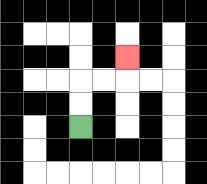{'start': '[3, 5]', 'end': '[5, 2]', 'path_directions': 'U,U,R,R,U', 'path_coordinates': '[[3, 5], [3, 4], [3, 3], [4, 3], [5, 3], [5, 2]]'}